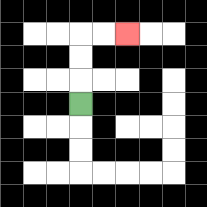{'start': '[3, 4]', 'end': '[5, 1]', 'path_directions': 'U,U,U,R,R', 'path_coordinates': '[[3, 4], [3, 3], [3, 2], [3, 1], [4, 1], [5, 1]]'}